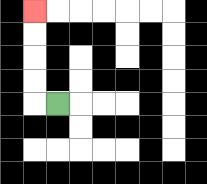{'start': '[2, 4]', 'end': '[1, 0]', 'path_directions': 'L,U,U,U,U', 'path_coordinates': '[[2, 4], [1, 4], [1, 3], [1, 2], [1, 1], [1, 0]]'}